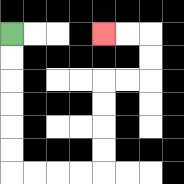{'start': '[0, 1]', 'end': '[4, 1]', 'path_directions': 'D,D,D,D,D,D,R,R,R,R,U,U,U,U,R,R,U,U,L,L', 'path_coordinates': '[[0, 1], [0, 2], [0, 3], [0, 4], [0, 5], [0, 6], [0, 7], [1, 7], [2, 7], [3, 7], [4, 7], [4, 6], [4, 5], [4, 4], [4, 3], [5, 3], [6, 3], [6, 2], [6, 1], [5, 1], [4, 1]]'}